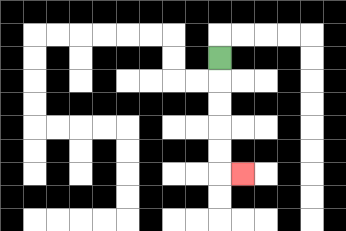{'start': '[9, 2]', 'end': '[10, 7]', 'path_directions': 'D,D,D,D,D,R', 'path_coordinates': '[[9, 2], [9, 3], [9, 4], [9, 5], [9, 6], [9, 7], [10, 7]]'}